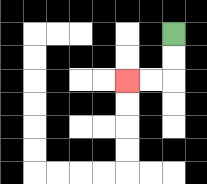{'start': '[7, 1]', 'end': '[5, 3]', 'path_directions': 'D,D,L,L', 'path_coordinates': '[[7, 1], [7, 2], [7, 3], [6, 3], [5, 3]]'}